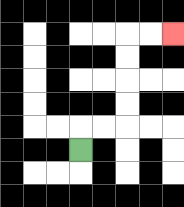{'start': '[3, 6]', 'end': '[7, 1]', 'path_directions': 'U,R,R,U,U,U,U,R,R', 'path_coordinates': '[[3, 6], [3, 5], [4, 5], [5, 5], [5, 4], [5, 3], [5, 2], [5, 1], [6, 1], [7, 1]]'}